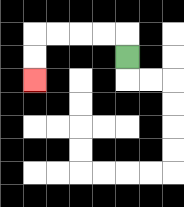{'start': '[5, 2]', 'end': '[1, 3]', 'path_directions': 'U,L,L,L,L,D,D', 'path_coordinates': '[[5, 2], [5, 1], [4, 1], [3, 1], [2, 1], [1, 1], [1, 2], [1, 3]]'}